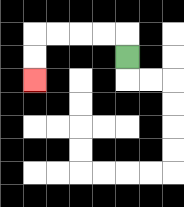{'start': '[5, 2]', 'end': '[1, 3]', 'path_directions': 'U,L,L,L,L,D,D', 'path_coordinates': '[[5, 2], [5, 1], [4, 1], [3, 1], [2, 1], [1, 1], [1, 2], [1, 3]]'}